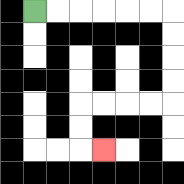{'start': '[1, 0]', 'end': '[4, 6]', 'path_directions': 'R,R,R,R,R,R,D,D,D,D,L,L,L,L,D,D,R', 'path_coordinates': '[[1, 0], [2, 0], [3, 0], [4, 0], [5, 0], [6, 0], [7, 0], [7, 1], [7, 2], [7, 3], [7, 4], [6, 4], [5, 4], [4, 4], [3, 4], [3, 5], [3, 6], [4, 6]]'}